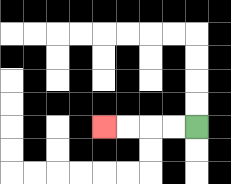{'start': '[8, 5]', 'end': '[4, 5]', 'path_directions': 'L,L,L,L', 'path_coordinates': '[[8, 5], [7, 5], [6, 5], [5, 5], [4, 5]]'}